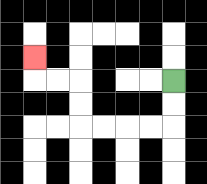{'start': '[7, 3]', 'end': '[1, 2]', 'path_directions': 'D,D,L,L,L,L,U,U,L,L,U', 'path_coordinates': '[[7, 3], [7, 4], [7, 5], [6, 5], [5, 5], [4, 5], [3, 5], [3, 4], [3, 3], [2, 3], [1, 3], [1, 2]]'}